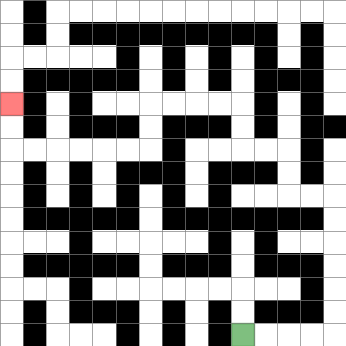{'start': '[10, 14]', 'end': '[0, 4]', 'path_directions': 'R,R,R,R,U,U,U,U,U,U,L,L,U,U,L,L,U,U,L,L,L,L,D,D,L,L,L,L,L,L,U,U', 'path_coordinates': '[[10, 14], [11, 14], [12, 14], [13, 14], [14, 14], [14, 13], [14, 12], [14, 11], [14, 10], [14, 9], [14, 8], [13, 8], [12, 8], [12, 7], [12, 6], [11, 6], [10, 6], [10, 5], [10, 4], [9, 4], [8, 4], [7, 4], [6, 4], [6, 5], [6, 6], [5, 6], [4, 6], [3, 6], [2, 6], [1, 6], [0, 6], [0, 5], [0, 4]]'}